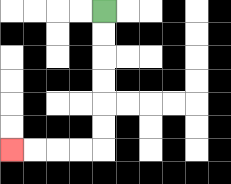{'start': '[4, 0]', 'end': '[0, 6]', 'path_directions': 'D,D,D,D,D,D,L,L,L,L', 'path_coordinates': '[[4, 0], [4, 1], [4, 2], [4, 3], [4, 4], [4, 5], [4, 6], [3, 6], [2, 6], [1, 6], [0, 6]]'}